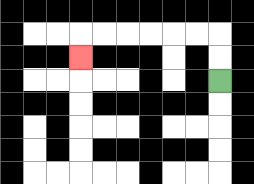{'start': '[9, 3]', 'end': '[3, 2]', 'path_directions': 'U,U,L,L,L,L,L,L,D', 'path_coordinates': '[[9, 3], [9, 2], [9, 1], [8, 1], [7, 1], [6, 1], [5, 1], [4, 1], [3, 1], [3, 2]]'}